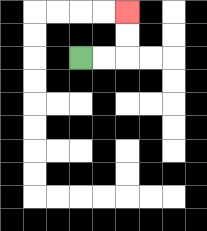{'start': '[3, 2]', 'end': '[5, 0]', 'path_directions': 'R,R,U,U', 'path_coordinates': '[[3, 2], [4, 2], [5, 2], [5, 1], [5, 0]]'}